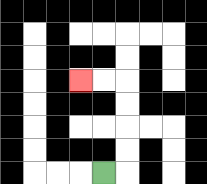{'start': '[4, 7]', 'end': '[3, 3]', 'path_directions': 'R,U,U,U,U,L,L', 'path_coordinates': '[[4, 7], [5, 7], [5, 6], [5, 5], [5, 4], [5, 3], [4, 3], [3, 3]]'}